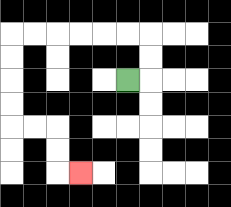{'start': '[5, 3]', 'end': '[3, 7]', 'path_directions': 'R,U,U,L,L,L,L,L,L,D,D,D,D,R,R,D,D,R', 'path_coordinates': '[[5, 3], [6, 3], [6, 2], [6, 1], [5, 1], [4, 1], [3, 1], [2, 1], [1, 1], [0, 1], [0, 2], [0, 3], [0, 4], [0, 5], [1, 5], [2, 5], [2, 6], [2, 7], [3, 7]]'}